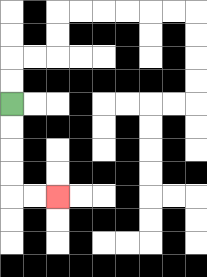{'start': '[0, 4]', 'end': '[2, 8]', 'path_directions': 'D,D,D,D,R,R', 'path_coordinates': '[[0, 4], [0, 5], [0, 6], [0, 7], [0, 8], [1, 8], [2, 8]]'}